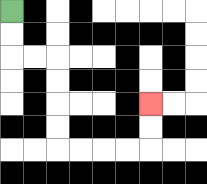{'start': '[0, 0]', 'end': '[6, 4]', 'path_directions': 'D,D,R,R,D,D,D,D,R,R,R,R,U,U', 'path_coordinates': '[[0, 0], [0, 1], [0, 2], [1, 2], [2, 2], [2, 3], [2, 4], [2, 5], [2, 6], [3, 6], [4, 6], [5, 6], [6, 6], [6, 5], [6, 4]]'}